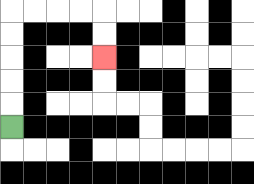{'start': '[0, 5]', 'end': '[4, 2]', 'path_directions': 'U,U,U,U,U,R,R,R,R,D,D', 'path_coordinates': '[[0, 5], [0, 4], [0, 3], [0, 2], [0, 1], [0, 0], [1, 0], [2, 0], [3, 0], [4, 0], [4, 1], [4, 2]]'}